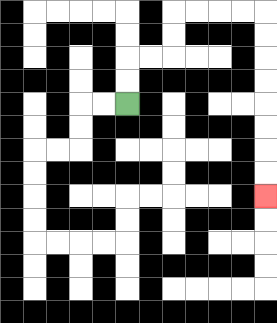{'start': '[5, 4]', 'end': '[11, 8]', 'path_directions': 'U,U,R,R,U,U,R,R,R,R,D,D,D,D,D,D,D,D', 'path_coordinates': '[[5, 4], [5, 3], [5, 2], [6, 2], [7, 2], [7, 1], [7, 0], [8, 0], [9, 0], [10, 0], [11, 0], [11, 1], [11, 2], [11, 3], [11, 4], [11, 5], [11, 6], [11, 7], [11, 8]]'}